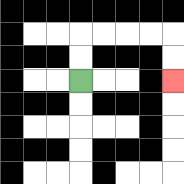{'start': '[3, 3]', 'end': '[7, 3]', 'path_directions': 'U,U,R,R,R,R,D,D', 'path_coordinates': '[[3, 3], [3, 2], [3, 1], [4, 1], [5, 1], [6, 1], [7, 1], [7, 2], [7, 3]]'}